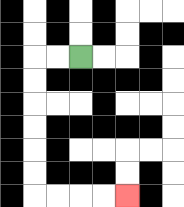{'start': '[3, 2]', 'end': '[5, 8]', 'path_directions': 'L,L,D,D,D,D,D,D,R,R,R,R', 'path_coordinates': '[[3, 2], [2, 2], [1, 2], [1, 3], [1, 4], [1, 5], [1, 6], [1, 7], [1, 8], [2, 8], [3, 8], [4, 8], [5, 8]]'}